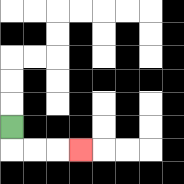{'start': '[0, 5]', 'end': '[3, 6]', 'path_directions': 'D,R,R,R', 'path_coordinates': '[[0, 5], [0, 6], [1, 6], [2, 6], [3, 6]]'}